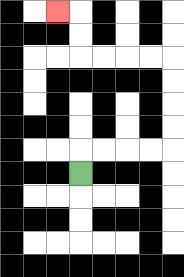{'start': '[3, 7]', 'end': '[2, 0]', 'path_directions': 'U,R,R,R,R,U,U,U,U,L,L,L,L,U,U,L', 'path_coordinates': '[[3, 7], [3, 6], [4, 6], [5, 6], [6, 6], [7, 6], [7, 5], [7, 4], [7, 3], [7, 2], [6, 2], [5, 2], [4, 2], [3, 2], [3, 1], [3, 0], [2, 0]]'}